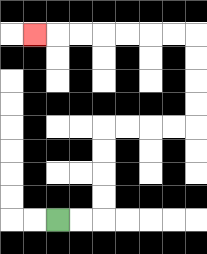{'start': '[2, 9]', 'end': '[1, 1]', 'path_directions': 'R,R,U,U,U,U,R,R,R,R,U,U,U,U,L,L,L,L,L,L,L', 'path_coordinates': '[[2, 9], [3, 9], [4, 9], [4, 8], [4, 7], [4, 6], [4, 5], [5, 5], [6, 5], [7, 5], [8, 5], [8, 4], [8, 3], [8, 2], [8, 1], [7, 1], [6, 1], [5, 1], [4, 1], [3, 1], [2, 1], [1, 1]]'}